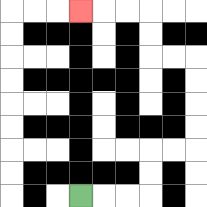{'start': '[3, 8]', 'end': '[3, 0]', 'path_directions': 'R,R,R,U,U,R,R,U,U,U,U,L,L,U,U,L,L,L', 'path_coordinates': '[[3, 8], [4, 8], [5, 8], [6, 8], [6, 7], [6, 6], [7, 6], [8, 6], [8, 5], [8, 4], [8, 3], [8, 2], [7, 2], [6, 2], [6, 1], [6, 0], [5, 0], [4, 0], [3, 0]]'}